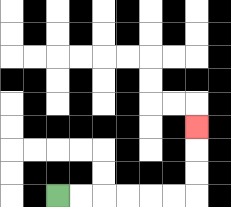{'start': '[2, 8]', 'end': '[8, 5]', 'path_directions': 'R,R,R,R,R,R,U,U,U', 'path_coordinates': '[[2, 8], [3, 8], [4, 8], [5, 8], [6, 8], [7, 8], [8, 8], [8, 7], [8, 6], [8, 5]]'}